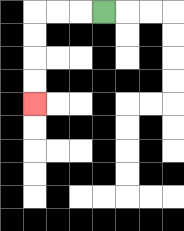{'start': '[4, 0]', 'end': '[1, 4]', 'path_directions': 'L,L,L,D,D,D,D', 'path_coordinates': '[[4, 0], [3, 0], [2, 0], [1, 0], [1, 1], [1, 2], [1, 3], [1, 4]]'}